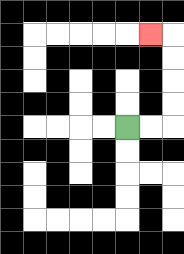{'start': '[5, 5]', 'end': '[6, 1]', 'path_directions': 'R,R,U,U,U,U,L', 'path_coordinates': '[[5, 5], [6, 5], [7, 5], [7, 4], [7, 3], [7, 2], [7, 1], [6, 1]]'}